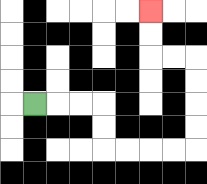{'start': '[1, 4]', 'end': '[6, 0]', 'path_directions': 'R,R,R,D,D,R,R,R,R,U,U,U,U,L,L,U,U', 'path_coordinates': '[[1, 4], [2, 4], [3, 4], [4, 4], [4, 5], [4, 6], [5, 6], [6, 6], [7, 6], [8, 6], [8, 5], [8, 4], [8, 3], [8, 2], [7, 2], [6, 2], [6, 1], [6, 0]]'}